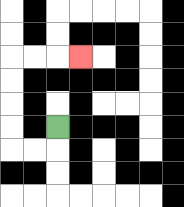{'start': '[2, 5]', 'end': '[3, 2]', 'path_directions': 'D,L,L,U,U,U,U,R,R,R', 'path_coordinates': '[[2, 5], [2, 6], [1, 6], [0, 6], [0, 5], [0, 4], [0, 3], [0, 2], [1, 2], [2, 2], [3, 2]]'}